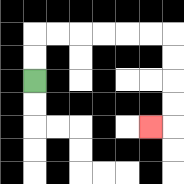{'start': '[1, 3]', 'end': '[6, 5]', 'path_directions': 'U,U,R,R,R,R,R,R,D,D,D,D,L', 'path_coordinates': '[[1, 3], [1, 2], [1, 1], [2, 1], [3, 1], [4, 1], [5, 1], [6, 1], [7, 1], [7, 2], [7, 3], [7, 4], [7, 5], [6, 5]]'}